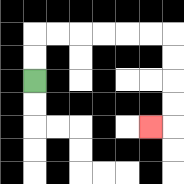{'start': '[1, 3]', 'end': '[6, 5]', 'path_directions': 'U,U,R,R,R,R,R,R,D,D,D,D,L', 'path_coordinates': '[[1, 3], [1, 2], [1, 1], [2, 1], [3, 1], [4, 1], [5, 1], [6, 1], [7, 1], [7, 2], [7, 3], [7, 4], [7, 5], [6, 5]]'}